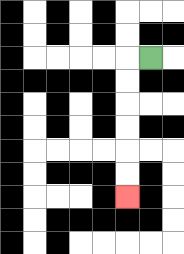{'start': '[6, 2]', 'end': '[5, 8]', 'path_directions': 'L,D,D,D,D,D,D', 'path_coordinates': '[[6, 2], [5, 2], [5, 3], [5, 4], [5, 5], [5, 6], [5, 7], [5, 8]]'}